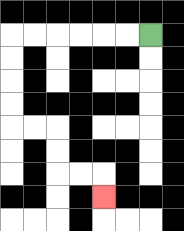{'start': '[6, 1]', 'end': '[4, 8]', 'path_directions': 'L,L,L,L,L,L,D,D,D,D,R,R,D,D,R,R,D', 'path_coordinates': '[[6, 1], [5, 1], [4, 1], [3, 1], [2, 1], [1, 1], [0, 1], [0, 2], [0, 3], [0, 4], [0, 5], [1, 5], [2, 5], [2, 6], [2, 7], [3, 7], [4, 7], [4, 8]]'}